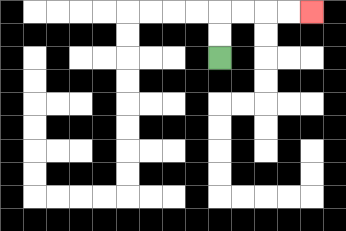{'start': '[9, 2]', 'end': '[13, 0]', 'path_directions': 'U,U,R,R,R,R', 'path_coordinates': '[[9, 2], [9, 1], [9, 0], [10, 0], [11, 0], [12, 0], [13, 0]]'}